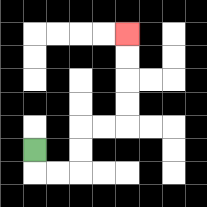{'start': '[1, 6]', 'end': '[5, 1]', 'path_directions': 'D,R,R,U,U,R,R,U,U,U,U', 'path_coordinates': '[[1, 6], [1, 7], [2, 7], [3, 7], [3, 6], [3, 5], [4, 5], [5, 5], [5, 4], [5, 3], [5, 2], [5, 1]]'}